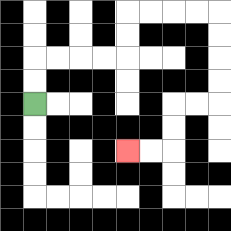{'start': '[1, 4]', 'end': '[5, 6]', 'path_directions': 'U,U,R,R,R,R,U,U,R,R,R,R,D,D,D,D,L,L,D,D,L,L', 'path_coordinates': '[[1, 4], [1, 3], [1, 2], [2, 2], [3, 2], [4, 2], [5, 2], [5, 1], [5, 0], [6, 0], [7, 0], [8, 0], [9, 0], [9, 1], [9, 2], [9, 3], [9, 4], [8, 4], [7, 4], [7, 5], [7, 6], [6, 6], [5, 6]]'}